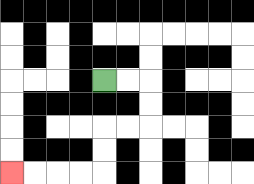{'start': '[4, 3]', 'end': '[0, 7]', 'path_directions': 'R,R,D,D,L,L,D,D,L,L,L,L', 'path_coordinates': '[[4, 3], [5, 3], [6, 3], [6, 4], [6, 5], [5, 5], [4, 5], [4, 6], [4, 7], [3, 7], [2, 7], [1, 7], [0, 7]]'}